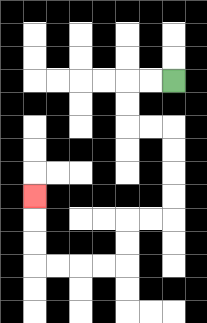{'start': '[7, 3]', 'end': '[1, 8]', 'path_directions': 'L,L,D,D,R,R,D,D,D,D,L,L,D,D,L,L,L,L,U,U,U', 'path_coordinates': '[[7, 3], [6, 3], [5, 3], [5, 4], [5, 5], [6, 5], [7, 5], [7, 6], [7, 7], [7, 8], [7, 9], [6, 9], [5, 9], [5, 10], [5, 11], [4, 11], [3, 11], [2, 11], [1, 11], [1, 10], [1, 9], [1, 8]]'}